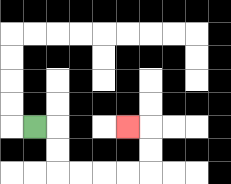{'start': '[1, 5]', 'end': '[5, 5]', 'path_directions': 'R,D,D,R,R,R,R,U,U,L', 'path_coordinates': '[[1, 5], [2, 5], [2, 6], [2, 7], [3, 7], [4, 7], [5, 7], [6, 7], [6, 6], [6, 5], [5, 5]]'}